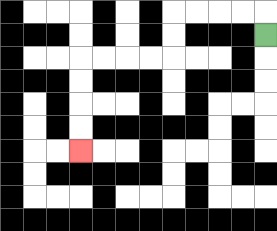{'start': '[11, 1]', 'end': '[3, 6]', 'path_directions': 'U,L,L,L,L,D,D,L,L,L,L,D,D,D,D', 'path_coordinates': '[[11, 1], [11, 0], [10, 0], [9, 0], [8, 0], [7, 0], [7, 1], [7, 2], [6, 2], [5, 2], [4, 2], [3, 2], [3, 3], [3, 4], [3, 5], [3, 6]]'}